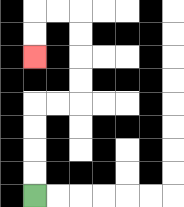{'start': '[1, 8]', 'end': '[1, 2]', 'path_directions': 'U,U,U,U,R,R,U,U,U,U,L,L,D,D', 'path_coordinates': '[[1, 8], [1, 7], [1, 6], [1, 5], [1, 4], [2, 4], [3, 4], [3, 3], [3, 2], [3, 1], [3, 0], [2, 0], [1, 0], [1, 1], [1, 2]]'}